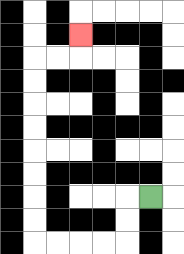{'start': '[6, 8]', 'end': '[3, 1]', 'path_directions': 'L,D,D,L,L,L,L,U,U,U,U,U,U,U,U,R,R,U', 'path_coordinates': '[[6, 8], [5, 8], [5, 9], [5, 10], [4, 10], [3, 10], [2, 10], [1, 10], [1, 9], [1, 8], [1, 7], [1, 6], [1, 5], [1, 4], [1, 3], [1, 2], [2, 2], [3, 2], [3, 1]]'}